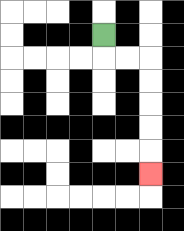{'start': '[4, 1]', 'end': '[6, 7]', 'path_directions': 'D,R,R,D,D,D,D,D', 'path_coordinates': '[[4, 1], [4, 2], [5, 2], [6, 2], [6, 3], [6, 4], [6, 5], [6, 6], [6, 7]]'}